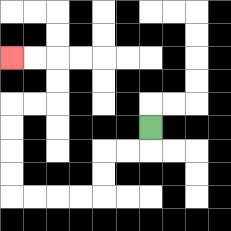{'start': '[6, 5]', 'end': '[0, 2]', 'path_directions': 'D,L,L,D,D,L,L,L,L,U,U,U,U,R,R,U,U,L,L', 'path_coordinates': '[[6, 5], [6, 6], [5, 6], [4, 6], [4, 7], [4, 8], [3, 8], [2, 8], [1, 8], [0, 8], [0, 7], [0, 6], [0, 5], [0, 4], [1, 4], [2, 4], [2, 3], [2, 2], [1, 2], [0, 2]]'}